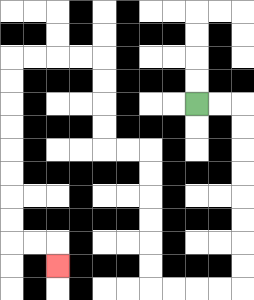{'start': '[8, 4]', 'end': '[2, 11]', 'path_directions': 'R,R,D,D,D,D,D,D,D,D,L,L,L,L,U,U,U,U,U,U,L,L,U,U,U,U,L,L,L,L,D,D,D,D,D,D,D,D,R,R,D', 'path_coordinates': '[[8, 4], [9, 4], [10, 4], [10, 5], [10, 6], [10, 7], [10, 8], [10, 9], [10, 10], [10, 11], [10, 12], [9, 12], [8, 12], [7, 12], [6, 12], [6, 11], [6, 10], [6, 9], [6, 8], [6, 7], [6, 6], [5, 6], [4, 6], [4, 5], [4, 4], [4, 3], [4, 2], [3, 2], [2, 2], [1, 2], [0, 2], [0, 3], [0, 4], [0, 5], [0, 6], [0, 7], [0, 8], [0, 9], [0, 10], [1, 10], [2, 10], [2, 11]]'}